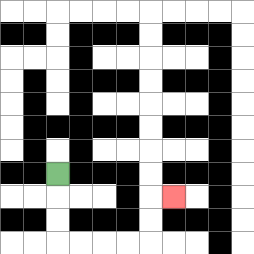{'start': '[2, 7]', 'end': '[7, 8]', 'path_directions': 'D,D,D,R,R,R,R,U,U,R', 'path_coordinates': '[[2, 7], [2, 8], [2, 9], [2, 10], [3, 10], [4, 10], [5, 10], [6, 10], [6, 9], [6, 8], [7, 8]]'}